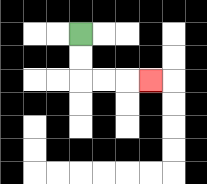{'start': '[3, 1]', 'end': '[6, 3]', 'path_directions': 'D,D,R,R,R', 'path_coordinates': '[[3, 1], [3, 2], [3, 3], [4, 3], [5, 3], [6, 3]]'}